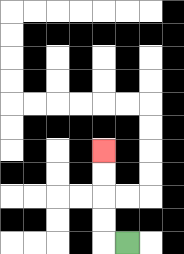{'start': '[5, 10]', 'end': '[4, 6]', 'path_directions': 'L,U,U,U,U', 'path_coordinates': '[[5, 10], [4, 10], [4, 9], [4, 8], [4, 7], [4, 6]]'}